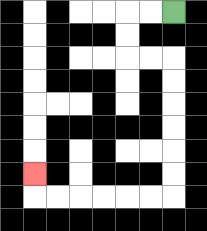{'start': '[7, 0]', 'end': '[1, 7]', 'path_directions': 'L,L,D,D,R,R,D,D,D,D,D,D,L,L,L,L,L,L,U', 'path_coordinates': '[[7, 0], [6, 0], [5, 0], [5, 1], [5, 2], [6, 2], [7, 2], [7, 3], [7, 4], [7, 5], [7, 6], [7, 7], [7, 8], [6, 8], [5, 8], [4, 8], [3, 8], [2, 8], [1, 8], [1, 7]]'}